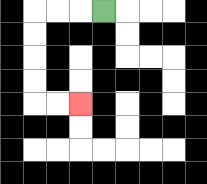{'start': '[4, 0]', 'end': '[3, 4]', 'path_directions': 'L,L,L,D,D,D,D,R,R', 'path_coordinates': '[[4, 0], [3, 0], [2, 0], [1, 0], [1, 1], [1, 2], [1, 3], [1, 4], [2, 4], [3, 4]]'}